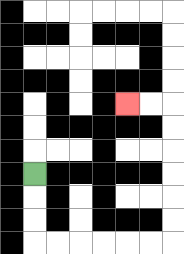{'start': '[1, 7]', 'end': '[5, 4]', 'path_directions': 'D,D,D,R,R,R,R,R,R,U,U,U,U,U,U,L,L', 'path_coordinates': '[[1, 7], [1, 8], [1, 9], [1, 10], [2, 10], [3, 10], [4, 10], [5, 10], [6, 10], [7, 10], [7, 9], [7, 8], [7, 7], [7, 6], [7, 5], [7, 4], [6, 4], [5, 4]]'}